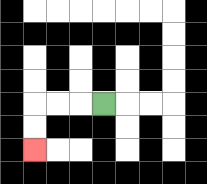{'start': '[4, 4]', 'end': '[1, 6]', 'path_directions': 'L,L,L,D,D', 'path_coordinates': '[[4, 4], [3, 4], [2, 4], [1, 4], [1, 5], [1, 6]]'}